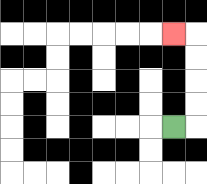{'start': '[7, 5]', 'end': '[7, 1]', 'path_directions': 'R,U,U,U,U,L', 'path_coordinates': '[[7, 5], [8, 5], [8, 4], [8, 3], [8, 2], [8, 1], [7, 1]]'}